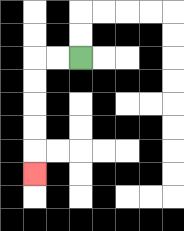{'start': '[3, 2]', 'end': '[1, 7]', 'path_directions': 'L,L,D,D,D,D,D', 'path_coordinates': '[[3, 2], [2, 2], [1, 2], [1, 3], [1, 4], [1, 5], [1, 6], [1, 7]]'}